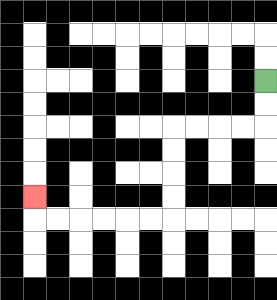{'start': '[11, 3]', 'end': '[1, 8]', 'path_directions': 'D,D,L,L,L,L,D,D,D,D,L,L,L,L,L,L,U', 'path_coordinates': '[[11, 3], [11, 4], [11, 5], [10, 5], [9, 5], [8, 5], [7, 5], [7, 6], [7, 7], [7, 8], [7, 9], [6, 9], [5, 9], [4, 9], [3, 9], [2, 9], [1, 9], [1, 8]]'}